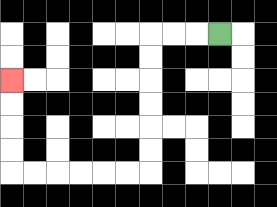{'start': '[9, 1]', 'end': '[0, 3]', 'path_directions': 'L,L,L,D,D,D,D,D,D,L,L,L,L,L,L,U,U,U,U', 'path_coordinates': '[[9, 1], [8, 1], [7, 1], [6, 1], [6, 2], [6, 3], [6, 4], [6, 5], [6, 6], [6, 7], [5, 7], [4, 7], [3, 7], [2, 7], [1, 7], [0, 7], [0, 6], [0, 5], [0, 4], [0, 3]]'}